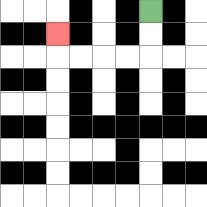{'start': '[6, 0]', 'end': '[2, 1]', 'path_directions': 'D,D,L,L,L,L,U', 'path_coordinates': '[[6, 0], [6, 1], [6, 2], [5, 2], [4, 2], [3, 2], [2, 2], [2, 1]]'}